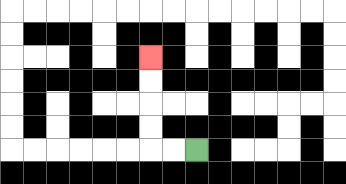{'start': '[8, 6]', 'end': '[6, 2]', 'path_directions': 'L,L,U,U,U,U', 'path_coordinates': '[[8, 6], [7, 6], [6, 6], [6, 5], [6, 4], [6, 3], [6, 2]]'}